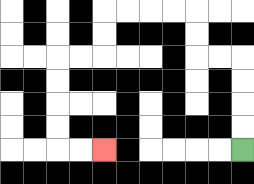{'start': '[10, 6]', 'end': '[4, 6]', 'path_directions': 'U,U,U,U,L,L,U,U,L,L,L,L,D,D,L,L,D,D,D,D,R,R', 'path_coordinates': '[[10, 6], [10, 5], [10, 4], [10, 3], [10, 2], [9, 2], [8, 2], [8, 1], [8, 0], [7, 0], [6, 0], [5, 0], [4, 0], [4, 1], [4, 2], [3, 2], [2, 2], [2, 3], [2, 4], [2, 5], [2, 6], [3, 6], [4, 6]]'}